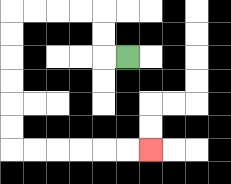{'start': '[5, 2]', 'end': '[6, 6]', 'path_directions': 'L,U,U,L,L,L,L,D,D,D,D,D,D,R,R,R,R,R,R', 'path_coordinates': '[[5, 2], [4, 2], [4, 1], [4, 0], [3, 0], [2, 0], [1, 0], [0, 0], [0, 1], [0, 2], [0, 3], [0, 4], [0, 5], [0, 6], [1, 6], [2, 6], [3, 6], [4, 6], [5, 6], [6, 6]]'}